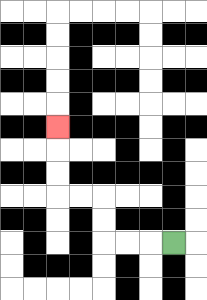{'start': '[7, 10]', 'end': '[2, 5]', 'path_directions': 'L,L,L,U,U,L,L,U,U,U', 'path_coordinates': '[[7, 10], [6, 10], [5, 10], [4, 10], [4, 9], [4, 8], [3, 8], [2, 8], [2, 7], [2, 6], [2, 5]]'}